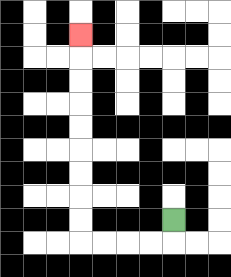{'start': '[7, 9]', 'end': '[3, 1]', 'path_directions': 'D,L,L,L,L,U,U,U,U,U,U,U,U,U', 'path_coordinates': '[[7, 9], [7, 10], [6, 10], [5, 10], [4, 10], [3, 10], [3, 9], [3, 8], [3, 7], [3, 6], [3, 5], [3, 4], [3, 3], [3, 2], [3, 1]]'}